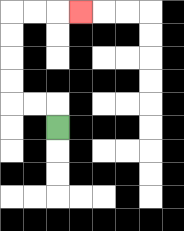{'start': '[2, 5]', 'end': '[3, 0]', 'path_directions': 'U,L,L,U,U,U,U,R,R,R', 'path_coordinates': '[[2, 5], [2, 4], [1, 4], [0, 4], [0, 3], [0, 2], [0, 1], [0, 0], [1, 0], [2, 0], [3, 0]]'}